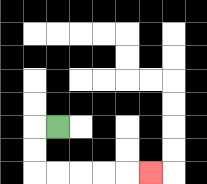{'start': '[2, 5]', 'end': '[6, 7]', 'path_directions': 'L,D,D,R,R,R,R,R', 'path_coordinates': '[[2, 5], [1, 5], [1, 6], [1, 7], [2, 7], [3, 7], [4, 7], [5, 7], [6, 7]]'}